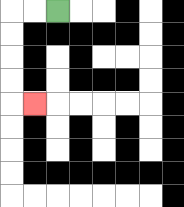{'start': '[2, 0]', 'end': '[1, 4]', 'path_directions': 'L,L,D,D,D,D,R', 'path_coordinates': '[[2, 0], [1, 0], [0, 0], [0, 1], [0, 2], [0, 3], [0, 4], [1, 4]]'}